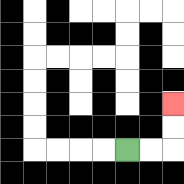{'start': '[5, 6]', 'end': '[7, 4]', 'path_directions': 'R,R,U,U', 'path_coordinates': '[[5, 6], [6, 6], [7, 6], [7, 5], [7, 4]]'}